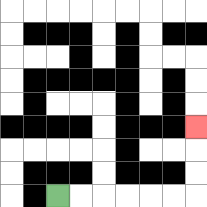{'start': '[2, 8]', 'end': '[8, 5]', 'path_directions': 'R,R,R,R,R,R,U,U,U', 'path_coordinates': '[[2, 8], [3, 8], [4, 8], [5, 8], [6, 8], [7, 8], [8, 8], [8, 7], [8, 6], [8, 5]]'}